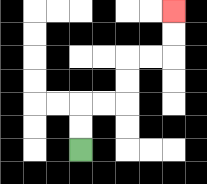{'start': '[3, 6]', 'end': '[7, 0]', 'path_directions': 'U,U,R,R,U,U,R,R,U,U', 'path_coordinates': '[[3, 6], [3, 5], [3, 4], [4, 4], [5, 4], [5, 3], [5, 2], [6, 2], [7, 2], [7, 1], [7, 0]]'}